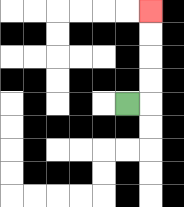{'start': '[5, 4]', 'end': '[6, 0]', 'path_directions': 'R,U,U,U,U', 'path_coordinates': '[[5, 4], [6, 4], [6, 3], [6, 2], [6, 1], [6, 0]]'}